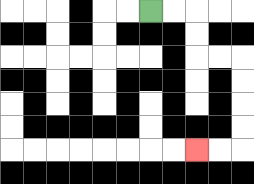{'start': '[6, 0]', 'end': '[8, 6]', 'path_directions': 'R,R,D,D,R,R,D,D,D,D,L,L', 'path_coordinates': '[[6, 0], [7, 0], [8, 0], [8, 1], [8, 2], [9, 2], [10, 2], [10, 3], [10, 4], [10, 5], [10, 6], [9, 6], [8, 6]]'}